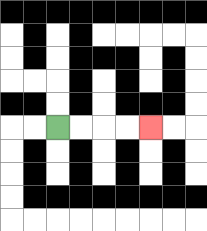{'start': '[2, 5]', 'end': '[6, 5]', 'path_directions': 'R,R,R,R', 'path_coordinates': '[[2, 5], [3, 5], [4, 5], [5, 5], [6, 5]]'}